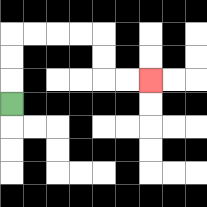{'start': '[0, 4]', 'end': '[6, 3]', 'path_directions': 'U,U,U,R,R,R,R,D,D,R,R', 'path_coordinates': '[[0, 4], [0, 3], [0, 2], [0, 1], [1, 1], [2, 1], [3, 1], [4, 1], [4, 2], [4, 3], [5, 3], [6, 3]]'}